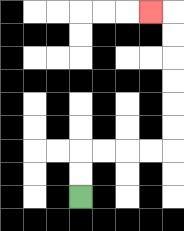{'start': '[3, 8]', 'end': '[6, 0]', 'path_directions': 'U,U,R,R,R,R,U,U,U,U,U,U,L', 'path_coordinates': '[[3, 8], [3, 7], [3, 6], [4, 6], [5, 6], [6, 6], [7, 6], [7, 5], [7, 4], [7, 3], [7, 2], [7, 1], [7, 0], [6, 0]]'}